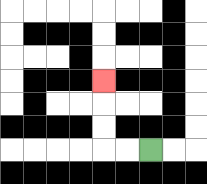{'start': '[6, 6]', 'end': '[4, 3]', 'path_directions': 'L,L,U,U,U', 'path_coordinates': '[[6, 6], [5, 6], [4, 6], [4, 5], [4, 4], [4, 3]]'}